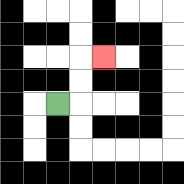{'start': '[2, 4]', 'end': '[4, 2]', 'path_directions': 'R,U,U,R', 'path_coordinates': '[[2, 4], [3, 4], [3, 3], [3, 2], [4, 2]]'}